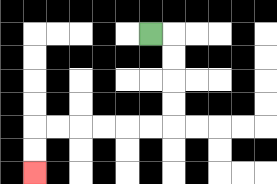{'start': '[6, 1]', 'end': '[1, 7]', 'path_directions': 'R,D,D,D,D,L,L,L,L,L,L,D,D', 'path_coordinates': '[[6, 1], [7, 1], [7, 2], [7, 3], [7, 4], [7, 5], [6, 5], [5, 5], [4, 5], [3, 5], [2, 5], [1, 5], [1, 6], [1, 7]]'}